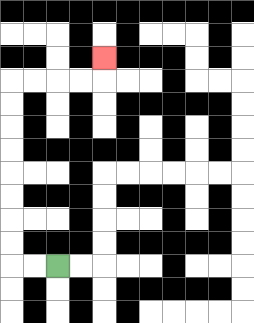{'start': '[2, 11]', 'end': '[4, 2]', 'path_directions': 'L,L,U,U,U,U,U,U,U,U,R,R,R,R,U', 'path_coordinates': '[[2, 11], [1, 11], [0, 11], [0, 10], [0, 9], [0, 8], [0, 7], [0, 6], [0, 5], [0, 4], [0, 3], [1, 3], [2, 3], [3, 3], [4, 3], [4, 2]]'}